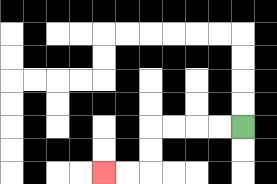{'start': '[10, 5]', 'end': '[4, 7]', 'path_directions': 'L,L,L,L,D,D,L,L', 'path_coordinates': '[[10, 5], [9, 5], [8, 5], [7, 5], [6, 5], [6, 6], [6, 7], [5, 7], [4, 7]]'}